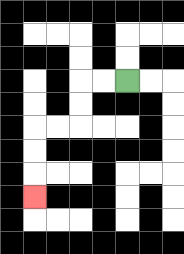{'start': '[5, 3]', 'end': '[1, 8]', 'path_directions': 'L,L,D,D,L,L,D,D,D', 'path_coordinates': '[[5, 3], [4, 3], [3, 3], [3, 4], [3, 5], [2, 5], [1, 5], [1, 6], [1, 7], [1, 8]]'}